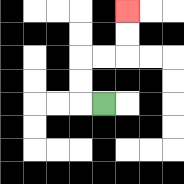{'start': '[4, 4]', 'end': '[5, 0]', 'path_directions': 'L,U,U,R,R,U,U', 'path_coordinates': '[[4, 4], [3, 4], [3, 3], [3, 2], [4, 2], [5, 2], [5, 1], [5, 0]]'}